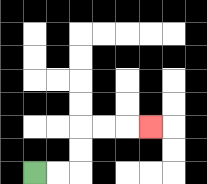{'start': '[1, 7]', 'end': '[6, 5]', 'path_directions': 'R,R,U,U,R,R,R', 'path_coordinates': '[[1, 7], [2, 7], [3, 7], [3, 6], [3, 5], [4, 5], [5, 5], [6, 5]]'}